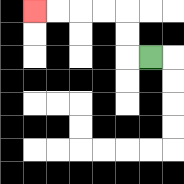{'start': '[6, 2]', 'end': '[1, 0]', 'path_directions': 'L,U,U,L,L,L,L', 'path_coordinates': '[[6, 2], [5, 2], [5, 1], [5, 0], [4, 0], [3, 0], [2, 0], [1, 0]]'}